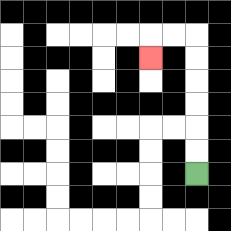{'start': '[8, 7]', 'end': '[6, 2]', 'path_directions': 'U,U,U,U,U,U,L,L,D', 'path_coordinates': '[[8, 7], [8, 6], [8, 5], [8, 4], [8, 3], [8, 2], [8, 1], [7, 1], [6, 1], [6, 2]]'}